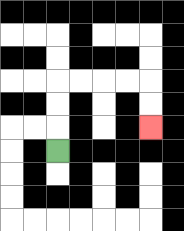{'start': '[2, 6]', 'end': '[6, 5]', 'path_directions': 'U,U,U,R,R,R,R,D,D', 'path_coordinates': '[[2, 6], [2, 5], [2, 4], [2, 3], [3, 3], [4, 3], [5, 3], [6, 3], [6, 4], [6, 5]]'}